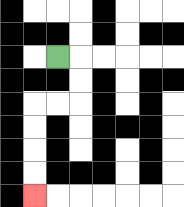{'start': '[2, 2]', 'end': '[1, 8]', 'path_directions': 'R,D,D,L,L,D,D,D,D', 'path_coordinates': '[[2, 2], [3, 2], [3, 3], [3, 4], [2, 4], [1, 4], [1, 5], [1, 6], [1, 7], [1, 8]]'}